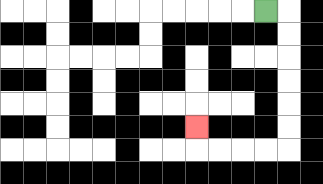{'start': '[11, 0]', 'end': '[8, 5]', 'path_directions': 'R,D,D,D,D,D,D,L,L,L,L,U', 'path_coordinates': '[[11, 0], [12, 0], [12, 1], [12, 2], [12, 3], [12, 4], [12, 5], [12, 6], [11, 6], [10, 6], [9, 6], [8, 6], [8, 5]]'}